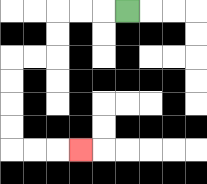{'start': '[5, 0]', 'end': '[3, 6]', 'path_directions': 'L,L,L,D,D,L,L,D,D,D,D,R,R,R', 'path_coordinates': '[[5, 0], [4, 0], [3, 0], [2, 0], [2, 1], [2, 2], [1, 2], [0, 2], [0, 3], [0, 4], [0, 5], [0, 6], [1, 6], [2, 6], [3, 6]]'}